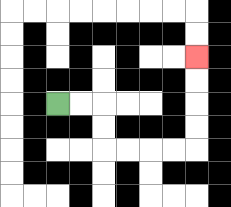{'start': '[2, 4]', 'end': '[8, 2]', 'path_directions': 'R,R,D,D,R,R,R,R,U,U,U,U', 'path_coordinates': '[[2, 4], [3, 4], [4, 4], [4, 5], [4, 6], [5, 6], [6, 6], [7, 6], [8, 6], [8, 5], [8, 4], [8, 3], [8, 2]]'}